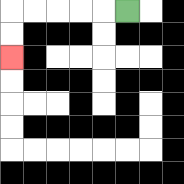{'start': '[5, 0]', 'end': '[0, 2]', 'path_directions': 'L,L,L,L,L,D,D', 'path_coordinates': '[[5, 0], [4, 0], [3, 0], [2, 0], [1, 0], [0, 0], [0, 1], [0, 2]]'}